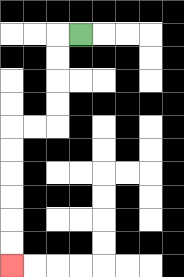{'start': '[3, 1]', 'end': '[0, 11]', 'path_directions': 'L,D,D,D,D,L,L,D,D,D,D,D,D', 'path_coordinates': '[[3, 1], [2, 1], [2, 2], [2, 3], [2, 4], [2, 5], [1, 5], [0, 5], [0, 6], [0, 7], [0, 8], [0, 9], [0, 10], [0, 11]]'}